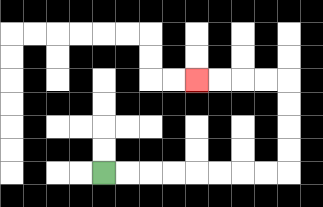{'start': '[4, 7]', 'end': '[8, 3]', 'path_directions': 'R,R,R,R,R,R,R,R,U,U,U,U,L,L,L,L', 'path_coordinates': '[[4, 7], [5, 7], [6, 7], [7, 7], [8, 7], [9, 7], [10, 7], [11, 7], [12, 7], [12, 6], [12, 5], [12, 4], [12, 3], [11, 3], [10, 3], [9, 3], [8, 3]]'}